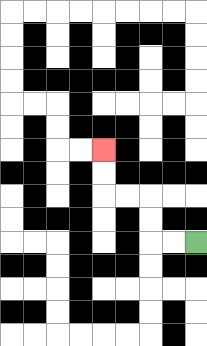{'start': '[8, 10]', 'end': '[4, 6]', 'path_directions': 'L,L,U,U,L,L,U,U', 'path_coordinates': '[[8, 10], [7, 10], [6, 10], [6, 9], [6, 8], [5, 8], [4, 8], [4, 7], [4, 6]]'}